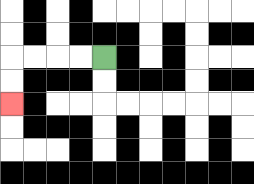{'start': '[4, 2]', 'end': '[0, 4]', 'path_directions': 'L,L,L,L,D,D', 'path_coordinates': '[[4, 2], [3, 2], [2, 2], [1, 2], [0, 2], [0, 3], [0, 4]]'}